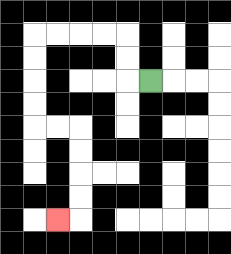{'start': '[6, 3]', 'end': '[2, 9]', 'path_directions': 'L,U,U,L,L,L,L,D,D,D,D,R,R,D,D,D,D,L', 'path_coordinates': '[[6, 3], [5, 3], [5, 2], [5, 1], [4, 1], [3, 1], [2, 1], [1, 1], [1, 2], [1, 3], [1, 4], [1, 5], [2, 5], [3, 5], [3, 6], [3, 7], [3, 8], [3, 9], [2, 9]]'}